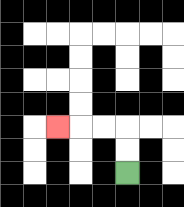{'start': '[5, 7]', 'end': '[2, 5]', 'path_directions': 'U,U,L,L,L', 'path_coordinates': '[[5, 7], [5, 6], [5, 5], [4, 5], [3, 5], [2, 5]]'}